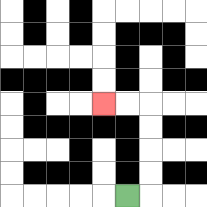{'start': '[5, 8]', 'end': '[4, 4]', 'path_directions': 'R,U,U,U,U,L,L', 'path_coordinates': '[[5, 8], [6, 8], [6, 7], [6, 6], [6, 5], [6, 4], [5, 4], [4, 4]]'}